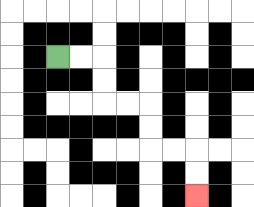{'start': '[2, 2]', 'end': '[8, 8]', 'path_directions': 'R,R,D,D,R,R,D,D,R,R,D,D', 'path_coordinates': '[[2, 2], [3, 2], [4, 2], [4, 3], [4, 4], [5, 4], [6, 4], [6, 5], [6, 6], [7, 6], [8, 6], [8, 7], [8, 8]]'}